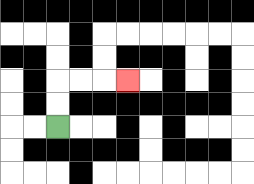{'start': '[2, 5]', 'end': '[5, 3]', 'path_directions': 'U,U,R,R,R', 'path_coordinates': '[[2, 5], [2, 4], [2, 3], [3, 3], [4, 3], [5, 3]]'}